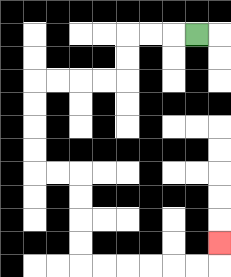{'start': '[8, 1]', 'end': '[9, 10]', 'path_directions': 'L,L,L,D,D,L,L,L,L,D,D,D,D,R,R,D,D,D,D,R,R,R,R,R,R,U', 'path_coordinates': '[[8, 1], [7, 1], [6, 1], [5, 1], [5, 2], [5, 3], [4, 3], [3, 3], [2, 3], [1, 3], [1, 4], [1, 5], [1, 6], [1, 7], [2, 7], [3, 7], [3, 8], [3, 9], [3, 10], [3, 11], [4, 11], [5, 11], [6, 11], [7, 11], [8, 11], [9, 11], [9, 10]]'}